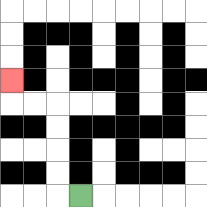{'start': '[3, 8]', 'end': '[0, 3]', 'path_directions': 'L,U,U,U,U,L,L,U', 'path_coordinates': '[[3, 8], [2, 8], [2, 7], [2, 6], [2, 5], [2, 4], [1, 4], [0, 4], [0, 3]]'}